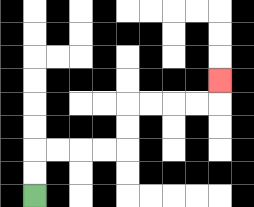{'start': '[1, 8]', 'end': '[9, 3]', 'path_directions': 'U,U,R,R,R,R,U,U,R,R,R,R,U', 'path_coordinates': '[[1, 8], [1, 7], [1, 6], [2, 6], [3, 6], [4, 6], [5, 6], [5, 5], [5, 4], [6, 4], [7, 4], [8, 4], [9, 4], [9, 3]]'}